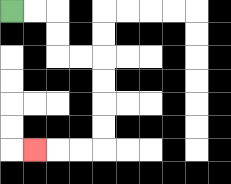{'start': '[0, 0]', 'end': '[1, 6]', 'path_directions': 'R,R,D,D,R,R,D,D,D,D,L,L,L', 'path_coordinates': '[[0, 0], [1, 0], [2, 0], [2, 1], [2, 2], [3, 2], [4, 2], [4, 3], [4, 4], [4, 5], [4, 6], [3, 6], [2, 6], [1, 6]]'}